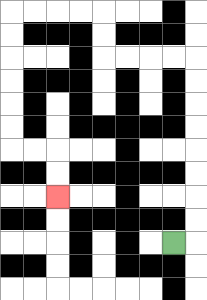{'start': '[7, 10]', 'end': '[2, 8]', 'path_directions': 'R,U,U,U,U,U,U,U,U,L,L,L,L,U,U,L,L,L,L,D,D,D,D,D,D,R,R,D,D', 'path_coordinates': '[[7, 10], [8, 10], [8, 9], [8, 8], [8, 7], [8, 6], [8, 5], [8, 4], [8, 3], [8, 2], [7, 2], [6, 2], [5, 2], [4, 2], [4, 1], [4, 0], [3, 0], [2, 0], [1, 0], [0, 0], [0, 1], [0, 2], [0, 3], [0, 4], [0, 5], [0, 6], [1, 6], [2, 6], [2, 7], [2, 8]]'}